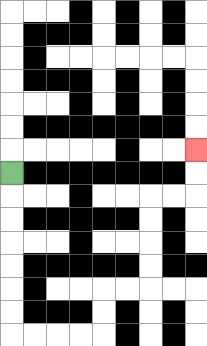{'start': '[0, 7]', 'end': '[8, 6]', 'path_directions': 'D,D,D,D,D,D,D,R,R,R,R,U,U,R,R,U,U,U,U,R,R,U,U', 'path_coordinates': '[[0, 7], [0, 8], [0, 9], [0, 10], [0, 11], [0, 12], [0, 13], [0, 14], [1, 14], [2, 14], [3, 14], [4, 14], [4, 13], [4, 12], [5, 12], [6, 12], [6, 11], [6, 10], [6, 9], [6, 8], [7, 8], [8, 8], [8, 7], [8, 6]]'}